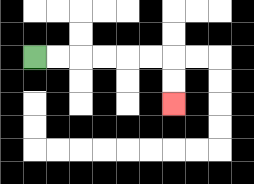{'start': '[1, 2]', 'end': '[7, 4]', 'path_directions': 'R,R,R,R,R,R,D,D', 'path_coordinates': '[[1, 2], [2, 2], [3, 2], [4, 2], [5, 2], [6, 2], [7, 2], [7, 3], [7, 4]]'}